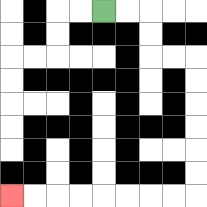{'start': '[4, 0]', 'end': '[0, 8]', 'path_directions': 'R,R,D,D,R,R,D,D,D,D,D,D,L,L,L,L,L,L,L,L', 'path_coordinates': '[[4, 0], [5, 0], [6, 0], [6, 1], [6, 2], [7, 2], [8, 2], [8, 3], [8, 4], [8, 5], [8, 6], [8, 7], [8, 8], [7, 8], [6, 8], [5, 8], [4, 8], [3, 8], [2, 8], [1, 8], [0, 8]]'}